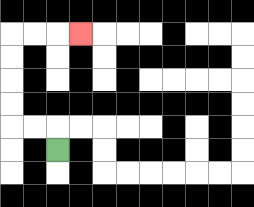{'start': '[2, 6]', 'end': '[3, 1]', 'path_directions': 'U,L,L,U,U,U,U,R,R,R', 'path_coordinates': '[[2, 6], [2, 5], [1, 5], [0, 5], [0, 4], [0, 3], [0, 2], [0, 1], [1, 1], [2, 1], [3, 1]]'}